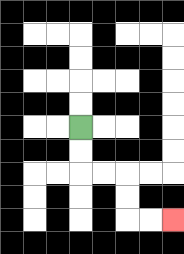{'start': '[3, 5]', 'end': '[7, 9]', 'path_directions': 'D,D,R,R,D,D,R,R', 'path_coordinates': '[[3, 5], [3, 6], [3, 7], [4, 7], [5, 7], [5, 8], [5, 9], [6, 9], [7, 9]]'}